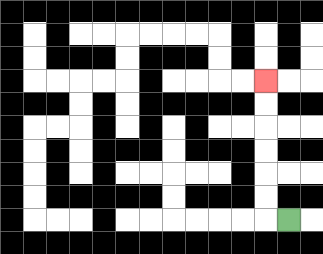{'start': '[12, 9]', 'end': '[11, 3]', 'path_directions': 'L,U,U,U,U,U,U', 'path_coordinates': '[[12, 9], [11, 9], [11, 8], [11, 7], [11, 6], [11, 5], [11, 4], [11, 3]]'}